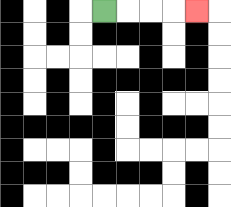{'start': '[4, 0]', 'end': '[8, 0]', 'path_directions': 'R,R,R,R', 'path_coordinates': '[[4, 0], [5, 0], [6, 0], [7, 0], [8, 0]]'}